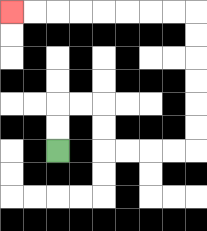{'start': '[2, 6]', 'end': '[0, 0]', 'path_directions': 'U,U,R,R,D,D,R,R,R,R,U,U,U,U,U,U,L,L,L,L,L,L,L,L', 'path_coordinates': '[[2, 6], [2, 5], [2, 4], [3, 4], [4, 4], [4, 5], [4, 6], [5, 6], [6, 6], [7, 6], [8, 6], [8, 5], [8, 4], [8, 3], [8, 2], [8, 1], [8, 0], [7, 0], [6, 0], [5, 0], [4, 0], [3, 0], [2, 0], [1, 0], [0, 0]]'}